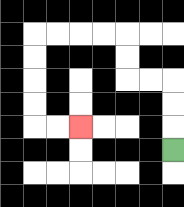{'start': '[7, 6]', 'end': '[3, 5]', 'path_directions': 'U,U,U,L,L,U,U,L,L,L,L,D,D,D,D,R,R', 'path_coordinates': '[[7, 6], [7, 5], [7, 4], [7, 3], [6, 3], [5, 3], [5, 2], [5, 1], [4, 1], [3, 1], [2, 1], [1, 1], [1, 2], [1, 3], [1, 4], [1, 5], [2, 5], [3, 5]]'}